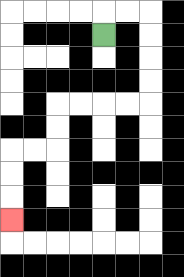{'start': '[4, 1]', 'end': '[0, 9]', 'path_directions': 'U,R,R,D,D,D,D,L,L,L,L,D,D,L,L,D,D,D', 'path_coordinates': '[[4, 1], [4, 0], [5, 0], [6, 0], [6, 1], [6, 2], [6, 3], [6, 4], [5, 4], [4, 4], [3, 4], [2, 4], [2, 5], [2, 6], [1, 6], [0, 6], [0, 7], [0, 8], [0, 9]]'}